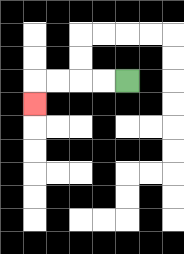{'start': '[5, 3]', 'end': '[1, 4]', 'path_directions': 'L,L,L,L,D', 'path_coordinates': '[[5, 3], [4, 3], [3, 3], [2, 3], [1, 3], [1, 4]]'}